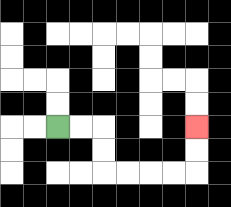{'start': '[2, 5]', 'end': '[8, 5]', 'path_directions': 'R,R,D,D,R,R,R,R,U,U', 'path_coordinates': '[[2, 5], [3, 5], [4, 5], [4, 6], [4, 7], [5, 7], [6, 7], [7, 7], [8, 7], [8, 6], [8, 5]]'}